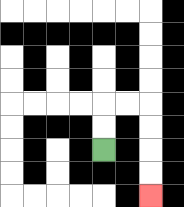{'start': '[4, 6]', 'end': '[6, 8]', 'path_directions': 'U,U,R,R,D,D,D,D', 'path_coordinates': '[[4, 6], [4, 5], [4, 4], [5, 4], [6, 4], [6, 5], [6, 6], [6, 7], [6, 8]]'}